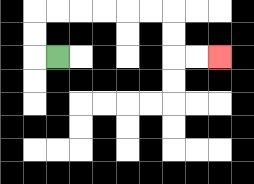{'start': '[2, 2]', 'end': '[9, 2]', 'path_directions': 'L,U,U,R,R,R,R,R,R,D,D,R,R', 'path_coordinates': '[[2, 2], [1, 2], [1, 1], [1, 0], [2, 0], [3, 0], [4, 0], [5, 0], [6, 0], [7, 0], [7, 1], [7, 2], [8, 2], [9, 2]]'}